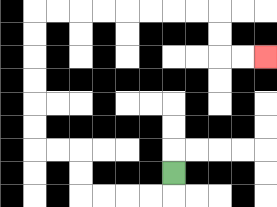{'start': '[7, 7]', 'end': '[11, 2]', 'path_directions': 'D,L,L,L,L,U,U,L,L,U,U,U,U,U,U,R,R,R,R,R,R,R,R,D,D,R,R', 'path_coordinates': '[[7, 7], [7, 8], [6, 8], [5, 8], [4, 8], [3, 8], [3, 7], [3, 6], [2, 6], [1, 6], [1, 5], [1, 4], [1, 3], [1, 2], [1, 1], [1, 0], [2, 0], [3, 0], [4, 0], [5, 0], [6, 0], [7, 0], [8, 0], [9, 0], [9, 1], [9, 2], [10, 2], [11, 2]]'}